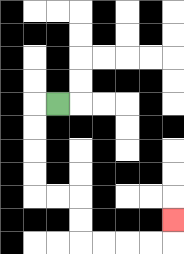{'start': '[2, 4]', 'end': '[7, 9]', 'path_directions': 'L,D,D,D,D,R,R,D,D,R,R,R,R,U', 'path_coordinates': '[[2, 4], [1, 4], [1, 5], [1, 6], [1, 7], [1, 8], [2, 8], [3, 8], [3, 9], [3, 10], [4, 10], [5, 10], [6, 10], [7, 10], [7, 9]]'}